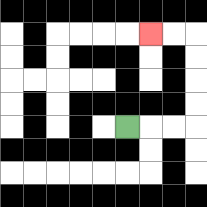{'start': '[5, 5]', 'end': '[6, 1]', 'path_directions': 'R,R,R,U,U,U,U,L,L', 'path_coordinates': '[[5, 5], [6, 5], [7, 5], [8, 5], [8, 4], [8, 3], [8, 2], [8, 1], [7, 1], [6, 1]]'}